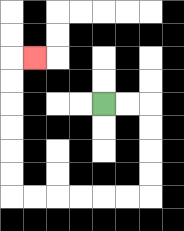{'start': '[4, 4]', 'end': '[1, 2]', 'path_directions': 'R,R,D,D,D,D,L,L,L,L,L,L,U,U,U,U,U,U,R', 'path_coordinates': '[[4, 4], [5, 4], [6, 4], [6, 5], [6, 6], [6, 7], [6, 8], [5, 8], [4, 8], [3, 8], [2, 8], [1, 8], [0, 8], [0, 7], [0, 6], [0, 5], [0, 4], [0, 3], [0, 2], [1, 2]]'}